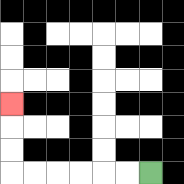{'start': '[6, 7]', 'end': '[0, 4]', 'path_directions': 'L,L,L,L,L,L,U,U,U', 'path_coordinates': '[[6, 7], [5, 7], [4, 7], [3, 7], [2, 7], [1, 7], [0, 7], [0, 6], [0, 5], [0, 4]]'}